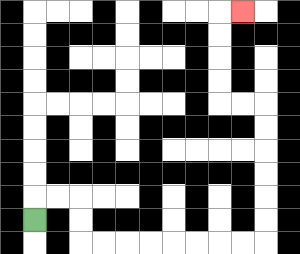{'start': '[1, 9]', 'end': '[10, 0]', 'path_directions': 'U,R,R,D,D,R,R,R,R,R,R,R,R,U,U,U,U,U,U,L,L,U,U,U,U,R', 'path_coordinates': '[[1, 9], [1, 8], [2, 8], [3, 8], [3, 9], [3, 10], [4, 10], [5, 10], [6, 10], [7, 10], [8, 10], [9, 10], [10, 10], [11, 10], [11, 9], [11, 8], [11, 7], [11, 6], [11, 5], [11, 4], [10, 4], [9, 4], [9, 3], [9, 2], [9, 1], [9, 0], [10, 0]]'}